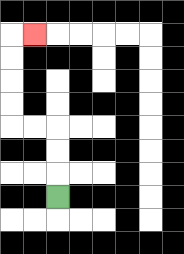{'start': '[2, 8]', 'end': '[1, 1]', 'path_directions': 'U,U,U,L,L,U,U,U,U,R', 'path_coordinates': '[[2, 8], [2, 7], [2, 6], [2, 5], [1, 5], [0, 5], [0, 4], [0, 3], [0, 2], [0, 1], [1, 1]]'}